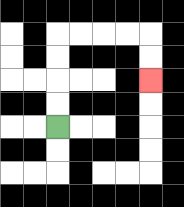{'start': '[2, 5]', 'end': '[6, 3]', 'path_directions': 'U,U,U,U,R,R,R,R,D,D', 'path_coordinates': '[[2, 5], [2, 4], [2, 3], [2, 2], [2, 1], [3, 1], [4, 1], [5, 1], [6, 1], [6, 2], [6, 3]]'}